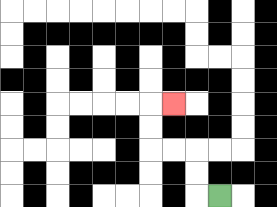{'start': '[9, 8]', 'end': '[7, 4]', 'path_directions': 'L,U,U,L,L,U,U,R', 'path_coordinates': '[[9, 8], [8, 8], [8, 7], [8, 6], [7, 6], [6, 6], [6, 5], [6, 4], [7, 4]]'}